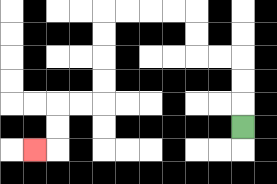{'start': '[10, 5]', 'end': '[1, 6]', 'path_directions': 'U,U,U,L,L,U,U,L,L,L,L,D,D,D,D,L,L,D,D,L', 'path_coordinates': '[[10, 5], [10, 4], [10, 3], [10, 2], [9, 2], [8, 2], [8, 1], [8, 0], [7, 0], [6, 0], [5, 0], [4, 0], [4, 1], [4, 2], [4, 3], [4, 4], [3, 4], [2, 4], [2, 5], [2, 6], [1, 6]]'}